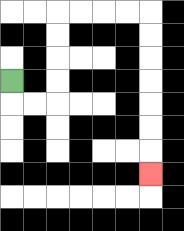{'start': '[0, 3]', 'end': '[6, 7]', 'path_directions': 'D,R,R,U,U,U,U,R,R,R,R,D,D,D,D,D,D,D', 'path_coordinates': '[[0, 3], [0, 4], [1, 4], [2, 4], [2, 3], [2, 2], [2, 1], [2, 0], [3, 0], [4, 0], [5, 0], [6, 0], [6, 1], [6, 2], [6, 3], [6, 4], [6, 5], [6, 6], [6, 7]]'}